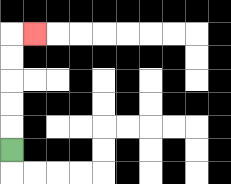{'start': '[0, 6]', 'end': '[1, 1]', 'path_directions': 'U,U,U,U,U,R', 'path_coordinates': '[[0, 6], [0, 5], [0, 4], [0, 3], [0, 2], [0, 1], [1, 1]]'}